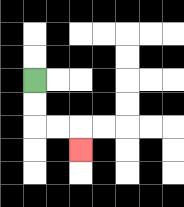{'start': '[1, 3]', 'end': '[3, 6]', 'path_directions': 'D,D,R,R,D', 'path_coordinates': '[[1, 3], [1, 4], [1, 5], [2, 5], [3, 5], [3, 6]]'}